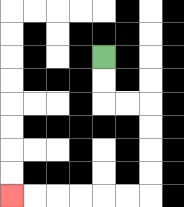{'start': '[4, 2]', 'end': '[0, 8]', 'path_directions': 'D,D,R,R,D,D,D,D,L,L,L,L,L,L', 'path_coordinates': '[[4, 2], [4, 3], [4, 4], [5, 4], [6, 4], [6, 5], [6, 6], [6, 7], [6, 8], [5, 8], [4, 8], [3, 8], [2, 8], [1, 8], [0, 8]]'}